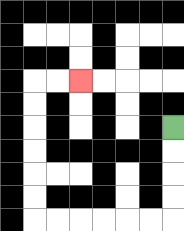{'start': '[7, 5]', 'end': '[3, 3]', 'path_directions': 'D,D,D,D,L,L,L,L,L,L,U,U,U,U,U,U,R,R', 'path_coordinates': '[[7, 5], [7, 6], [7, 7], [7, 8], [7, 9], [6, 9], [5, 9], [4, 9], [3, 9], [2, 9], [1, 9], [1, 8], [1, 7], [1, 6], [1, 5], [1, 4], [1, 3], [2, 3], [3, 3]]'}